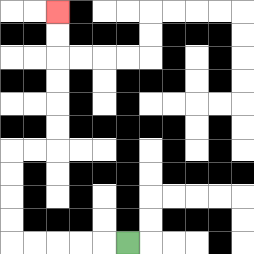{'start': '[5, 10]', 'end': '[2, 0]', 'path_directions': 'L,L,L,L,L,U,U,U,U,R,R,U,U,U,U,U,U', 'path_coordinates': '[[5, 10], [4, 10], [3, 10], [2, 10], [1, 10], [0, 10], [0, 9], [0, 8], [0, 7], [0, 6], [1, 6], [2, 6], [2, 5], [2, 4], [2, 3], [2, 2], [2, 1], [2, 0]]'}